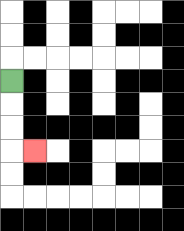{'start': '[0, 3]', 'end': '[1, 6]', 'path_directions': 'D,D,D,R', 'path_coordinates': '[[0, 3], [0, 4], [0, 5], [0, 6], [1, 6]]'}